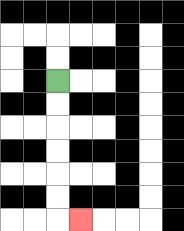{'start': '[2, 3]', 'end': '[3, 9]', 'path_directions': 'D,D,D,D,D,D,R', 'path_coordinates': '[[2, 3], [2, 4], [2, 5], [2, 6], [2, 7], [2, 8], [2, 9], [3, 9]]'}